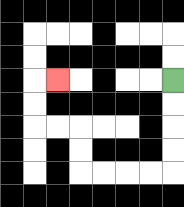{'start': '[7, 3]', 'end': '[2, 3]', 'path_directions': 'D,D,D,D,L,L,L,L,U,U,L,L,U,U,R', 'path_coordinates': '[[7, 3], [7, 4], [7, 5], [7, 6], [7, 7], [6, 7], [5, 7], [4, 7], [3, 7], [3, 6], [3, 5], [2, 5], [1, 5], [1, 4], [1, 3], [2, 3]]'}